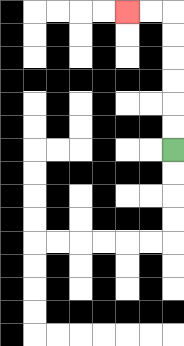{'start': '[7, 6]', 'end': '[5, 0]', 'path_directions': 'U,U,U,U,U,U,L,L', 'path_coordinates': '[[7, 6], [7, 5], [7, 4], [7, 3], [7, 2], [7, 1], [7, 0], [6, 0], [5, 0]]'}